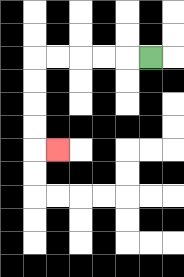{'start': '[6, 2]', 'end': '[2, 6]', 'path_directions': 'L,L,L,L,L,D,D,D,D,R', 'path_coordinates': '[[6, 2], [5, 2], [4, 2], [3, 2], [2, 2], [1, 2], [1, 3], [1, 4], [1, 5], [1, 6], [2, 6]]'}